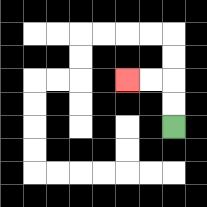{'start': '[7, 5]', 'end': '[5, 3]', 'path_directions': 'U,U,L,L', 'path_coordinates': '[[7, 5], [7, 4], [7, 3], [6, 3], [5, 3]]'}